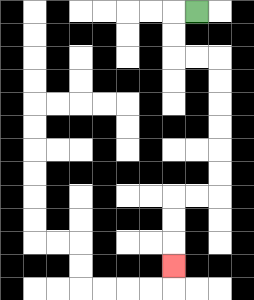{'start': '[8, 0]', 'end': '[7, 11]', 'path_directions': 'L,D,D,R,R,D,D,D,D,D,D,L,L,D,D,D', 'path_coordinates': '[[8, 0], [7, 0], [7, 1], [7, 2], [8, 2], [9, 2], [9, 3], [9, 4], [9, 5], [9, 6], [9, 7], [9, 8], [8, 8], [7, 8], [7, 9], [7, 10], [7, 11]]'}